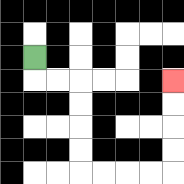{'start': '[1, 2]', 'end': '[7, 3]', 'path_directions': 'D,R,R,D,D,D,D,R,R,R,R,U,U,U,U', 'path_coordinates': '[[1, 2], [1, 3], [2, 3], [3, 3], [3, 4], [3, 5], [3, 6], [3, 7], [4, 7], [5, 7], [6, 7], [7, 7], [7, 6], [7, 5], [7, 4], [7, 3]]'}